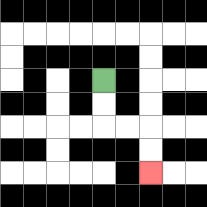{'start': '[4, 3]', 'end': '[6, 7]', 'path_directions': 'D,D,R,R,D,D', 'path_coordinates': '[[4, 3], [4, 4], [4, 5], [5, 5], [6, 5], [6, 6], [6, 7]]'}